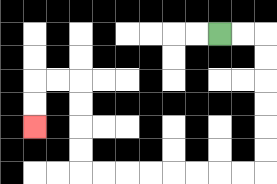{'start': '[9, 1]', 'end': '[1, 5]', 'path_directions': 'R,R,D,D,D,D,D,D,L,L,L,L,L,L,L,L,U,U,U,U,L,L,D,D', 'path_coordinates': '[[9, 1], [10, 1], [11, 1], [11, 2], [11, 3], [11, 4], [11, 5], [11, 6], [11, 7], [10, 7], [9, 7], [8, 7], [7, 7], [6, 7], [5, 7], [4, 7], [3, 7], [3, 6], [3, 5], [3, 4], [3, 3], [2, 3], [1, 3], [1, 4], [1, 5]]'}